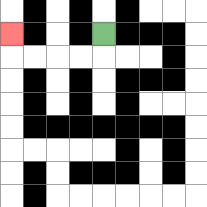{'start': '[4, 1]', 'end': '[0, 1]', 'path_directions': 'D,L,L,L,L,U', 'path_coordinates': '[[4, 1], [4, 2], [3, 2], [2, 2], [1, 2], [0, 2], [0, 1]]'}